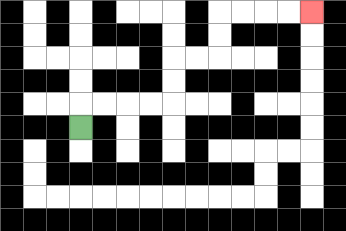{'start': '[3, 5]', 'end': '[13, 0]', 'path_directions': 'U,R,R,R,R,U,U,R,R,U,U,R,R,R,R', 'path_coordinates': '[[3, 5], [3, 4], [4, 4], [5, 4], [6, 4], [7, 4], [7, 3], [7, 2], [8, 2], [9, 2], [9, 1], [9, 0], [10, 0], [11, 0], [12, 0], [13, 0]]'}